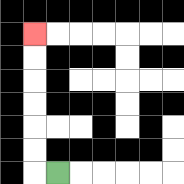{'start': '[2, 7]', 'end': '[1, 1]', 'path_directions': 'L,U,U,U,U,U,U', 'path_coordinates': '[[2, 7], [1, 7], [1, 6], [1, 5], [1, 4], [1, 3], [1, 2], [1, 1]]'}